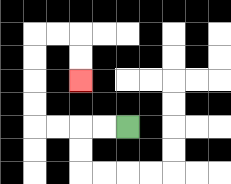{'start': '[5, 5]', 'end': '[3, 3]', 'path_directions': 'L,L,L,L,U,U,U,U,R,R,D,D', 'path_coordinates': '[[5, 5], [4, 5], [3, 5], [2, 5], [1, 5], [1, 4], [1, 3], [1, 2], [1, 1], [2, 1], [3, 1], [3, 2], [3, 3]]'}